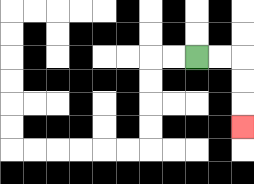{'start': '[8, 2]', 'end': '[10, 5]', 'path_directions': 'R,R,D,D,D', 'path_coordinates': '[[8, 2], [9, 2], [10, 2], [10, 3], [10, 4], [10, 5]]'}